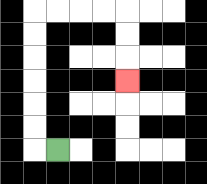{'start': '[2, 6]', 'end': '[5, 3]', 'path_directions': 'L,U,U,U,U,U,U,R,R,R,R,D,D,D', 'path_coordinates': '[[2, 6], [1, 6], [1, 5], [1, 4], [1, 3], [1, 2], [1, 1], [1, 0], [2, 0], [3, 0], [4, 0], [5, 0], [5, 1], [5, 2], [5, 3]]'}